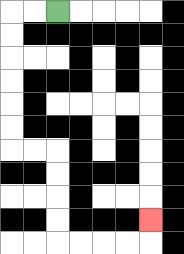{'start': '[2, 0]', 'end': '[6, 9]', 'path_directions': 'L,L,D,D,D,D,D,D,R,R,D,D,D,D,R,R,R,R,U', 'path_coordinates': '[[2, 0], [1, 0], [0, 0], [0, 1], [0, 2], [0, 3], [0, 4], [0, 5], [0, 6], [1, 6], [2, 6], [2, 7], [2, 8], [2, 9], [2, 10], [3, 10], [4, 10], [5, 10], [6, 10], [6, 9]]'}